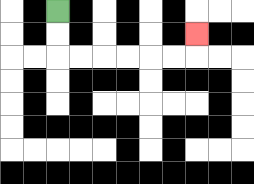{'start': '[2, 0]', 'end': '[8, 1]', 'path_directions': 'D,D,R,R,R,R,R,R,U', 'path_coordinates': '[[2, 0], [2, 1], [2, 2], [3, 2], [4, 2], [5, 2], [6, 2], [7, 2], [8, 2], [8, 1]]'}